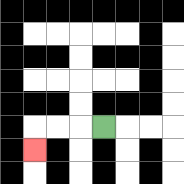{'start': '[4, 5]', 'end': '[1, 6]', 'path_directions': 'L,L,L,D', 'path_coordinates': '[[4, 5], [3, 5], [2, 5], [1, 5], [1, 6]]'}